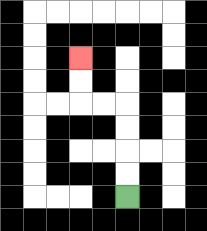{'start': '[5, 8]', 'end': '[3, 2]', 'path_directions': 'U,U,U,U,L,L,U,U', 'path_coordinates': '[[5, 8], [5, 7], [5, 6], [5, 5], [5, 4], [4, 4], [3, 4], [3, 3], [3, 2]]'}